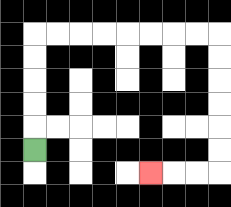{'start': '[1, 6]', 'end': '[6, 7]', 'path_directions': 'U,U,U,U,U,R,R,R,R,R,R,R,R,D,D,D,D,D,D,L,L,L', 'path_coordinates': '[[1, 6], [1, 5], [1, 4], [1, 3], [1, 2], [1, 1], [2, 1], [3, 1], [4, 1], [5, 1], [6, 1], [7, 1], [8, 1], [9, 1], [9, 2], [9, 3], [9, 4], [9, 5], [9, 6], [9, 7], [8, 7], [7, 7], [6, 7]]'}